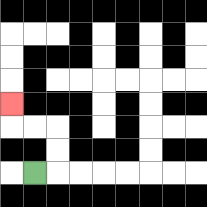{'start': '[1, 7]', 'end': '[0, 4]', 'path_directions': 'R,U,U,L,L,U', 'path_coordinates': '[[1, 7], [2, 7], [2, 6], [2, 5], [1, 5], [0, 5], [0, 4]]'}